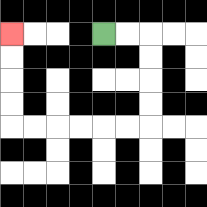{'start': '[4, 1]', 'end': '[0, 1]', 'path_directions': 'R,R,D,D,D,D,L,L,L,L,L,L,U,U,U,U', 'path_coordinates': '[[4, 1], [5, 1], [6, 1], [6, 2], [6, 3], [6, 4], [6, 5], [5, 5], [4, 5], [3, 5], [2, 5], [1, 5], [0, 5], [0, 4], [0, 3], [0, 2], [0, 1]]'}